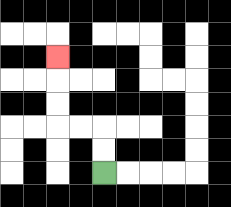{'start': '[4, 7]', 'end': '[2, 2]', 'path_directions': 'U,U,L,L,U,U,U', 'path_coordinates': '[[4, 7], [4, 6], [4, 5], [3, 5], [2, 5], [2, 4], [2, 3], [2, 2]]'}